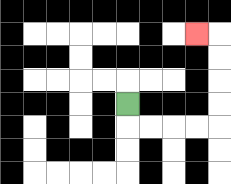{'start': '[5, 4]', 'end': '[8, 1]', 'path_directions': 'D,R,R,R,R,U,U,U,U,L', 'path_coordinates': '[[5, 4], [5, 5], [6, 5], [7, 5], [8, 5], [9, 5], [9, 4], [9, 3], [9, 2], [9, 1], [8, 1]]'}